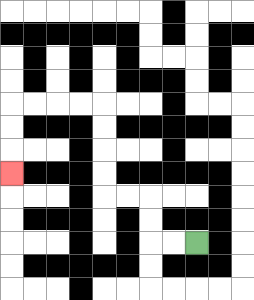{'start': '[8, 10]', 'end': '[0, 7]', 'path_directions': 'L,L,U,U,L,L,U,U,U,U,L,L,L,L,D,D,D', 'path_coordinates': '[[8, 10], [7, 10], [6, 10], [6, 9], [6, 8], [5, 8], [4, 8], [4, 7], [4, 6], [4, 5], [4, 4], [3, 4], [2, 4], [1, 4], [0, 4], [0, 5], [0, 6], [0, 7]]'}